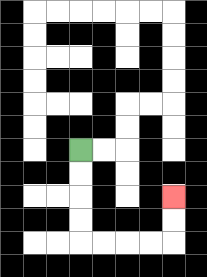{'start': '[3, 6]', 'end': '[7, 8]', 'path_directions': 'D,D,D,D,R,R,R,R,U,U', 'path_coordinates': '[[3, 6], [3, 7], [3, 8], [3, 9], [3, 10], [4, 10], [5, 10], [6, 10], [7, 10], [7, 9], [7, 8]]'}